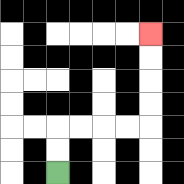{'start': '[2, 7]', 'end': '[6, 1]', 'path_directions': 'U,U,R,R,R,R,U,U,U,U', 'path_coordinates': '[[2, 7], [2, 6], [2, 5], [3, 5], [4, 5], [5, 5], [6, 5], [6, 4], [6, 3], [6, 2], [6, 1]]'}